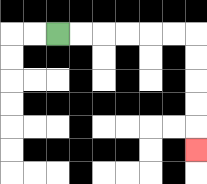{'start': '[2, 1]', 'end': '[8, 6]', 'path_directions': 'R,R,R,R,R,R,D,D,D,D,D', 'path_coordinates': '[[2, 1], [3, 1], [4, 1], [5, 1], [6, 1], [7, 1], [8, 1], [8, 2], [8, 3], [8, 4], [8, 5], [8, 6]]'}